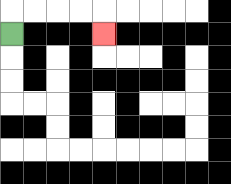{'start': '[0, 1]', 'end': '[4, 1]', 'path_directions': 'U,R,R,R,R,D', 'path_coordinates': '[[0, 1], [0, 0], [1, 0], [2, 0], [3, 0], [4, 0], [4, 1]]'}